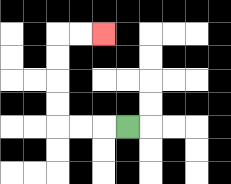{'start': '[5, 5]', 'end': '[4, 1]', 'path_directions': 'L,L,L,U,U,U,U,R,R', 'path_coordinates': '[[5, 5], [4, 5], [3, 5], [2, 5], [2, 4], [2, 3], [2, 2], [2, 1], [3, 1], [4, 1]]'}